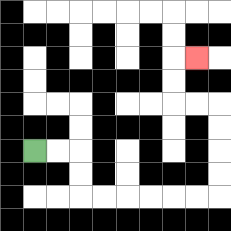{'start': '[1, 6]', 'end': '[8, 2]', 'path_directions': 'R,R,D,D,R,R,R,R,R,R,U,U,U,U,L,L,U,U,R', 'path_coordinates': '[[1, 6], [2, 6], [3, 6], [3, 7], [3, 8], [4, 8], [5, 8], [6, 8], [7, 8], [8, 8], [9, 8], [9, 7], [9, 6], [9, 5], [9, 4], [8, 4], [7, 4], [7, 3], [7, 2], [8, 2]]'}